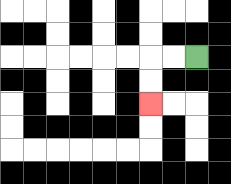{'start': '[8, 2]', 'end': '[6, 4]', 'path_directions': 'L,L,D,D', 'path_coordinates': '[[8, 2], [7, 2], [6, 2], [6, 3], [6, 4]]'}